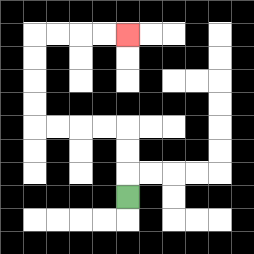{'start': '[5, 8]', 'end': '[5, 1]', 'path_directions': 'U,U,U,L,L,L,L,U,U,U,U,R,R,R,R', 'path_coordinates': '[[5, 8], [5, 7], [5, 6], [5, 5], [4, 5], [3, 5], [2, 5], [1, 5], [1, 4], [1, 3], [1, 2], [1, 1], [2, 1], [3, 1], [4, 1], [5, 1]]'}